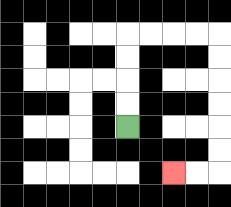{'start': '[5, 5]', 'end': '[7, 7]', 'path_directions': 'U,U,U,U,R,R,R,R,D,D,D,D,D,D,L,L', 'path_coordinates': '[[5, 5], [5, 4], [5, 3], [5, 2], [5, 1], [6, 1], [7, 1], [8, 1], [9, 1], [9, 2], [9, 3], [9, 4], [9, 5], [9, 6], [9, 7], [8, 7], [7, 7]]'}